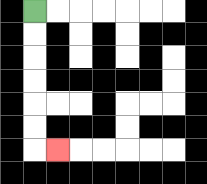{'start': '[1, 0]', 'end': '[2, 6]', 'path_directions': 'D,D,D,D,D,D,R', 'path_coordinates': '[[1, 0], [1, 1], [1, 2], [1, 3], [1, 4], [1, 5], [1, 6], [2, 6]]'}